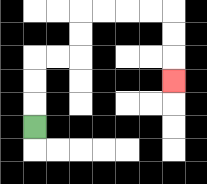{'start': '[1, 5]', 'end': '[7, 3]', 'path_directions': 'U,U,U,R,R,U,U,R,R,R,R,D,D,D', 'path_coordinates': '[[1, 5], [1, 4], [1, 3], [1, 2], [2, 2], [3, 2], [3, 1], [3, 0], [4, 0], [5, 0], [6, 0], [7, 0], [7, 1], [7, 2], [7, 3]]'}